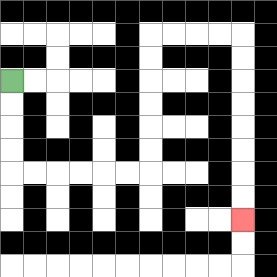{'start': '[0, 3]', 'end': '[10, 9]', 'path_directions': 'D,D,D,D,R,R,R,R,R,R,U,U,U,U,U,U,R,R,R,R,D,D,D,D,D,D,D,D', 'path_coordinates': '[[0, 3], [0, 4], [0, 5], [0, 6], [0, 7], [1, 7], [2, 7], [3, 7], [4, 7], [5, 7], [6, 7], [6, 6], [6, 5], [6, 4], [6, 3], [6, 2], [6, 1], [7, 1], [8, 1], [9, 1], [10, 1], [10, 2], [10, 3], [10, 4], [10, 5], [10, 6], [10, 7], [10, 8], [10, 9]]'}